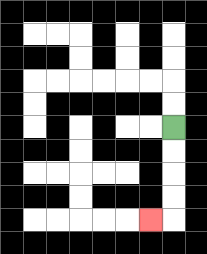{'start': '[7, 5]', 'end': '[6, 9]', 'path_directions': 'D,D,D,D,L', 'path_coordinates': '[[7, 5], [7, 6], [7, 7], [7, 8], [7, 9], [6, 9]]'}